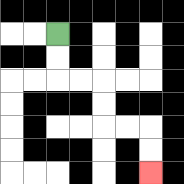{'start': '[2, 1]', 'end': '[6, 7]', 'path_directions': 'D,D,R,R,D,D,R,R,D,D', 'path_coordinates': '[[2, 1], [2, 2], [2, 3], [3, 3], [4, 3], [4, 4], [4, 5], [5, 5], [6, 5], [6, 6], [6, 7]]'}